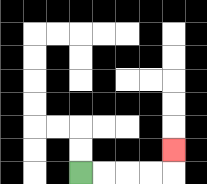{'start': '[3, 7]', 'end': '[7, 6]', 'path_directions': 'R,R,R,R,U', 'path_coordinates': '[[3, 7], [4, 7], [5, 7], [6, 7], [7, 7], [7, 6]]'}